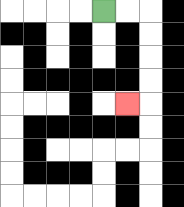{'start': '[4, 0]', 'end': '[5, 4]', 'path_directions': 'R,R,D,D,D,D,L', 'path_coordinates': '[[4, 0], [5, 0], [6, 0], [6, 1], [6, 2], [6, 3], [6, 4], [5, 4]]'}